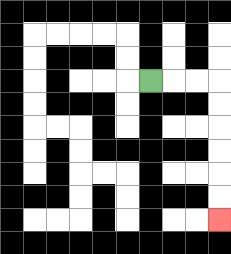{'start': '[6, 3]', 'end': '[9, 9]', 'path_directions': 'R,R,R,D,D,D,D,D,D', 'path_coordinates': '[[6, 3], [7, 3], [8, 3], [9, 3], [9, 4], [9, 5], [9, 6], [9, 7], [9, 8], [9, 9]]'}